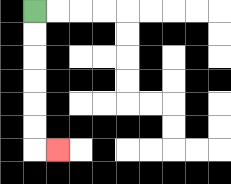{'start': '[1, 0]', 'end': '[2, 6]', 'path_directions': 'D,D,D,D,D,D,R', 'path_coordinates': '[[1, 0], [1, 1], [1, 2], [1, 3], [1, 4], [1, 5], [1, 6], [2, 6]]'}